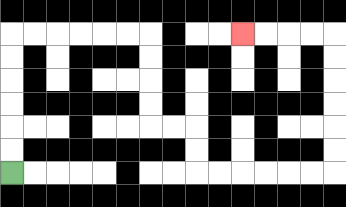{'start': '[0, 7]', 'end': '[10, 1]', 'path_directions': 'U,U,U,U,U,U,R,R,R,R,R,R,D,D,D,D,R,R,D,D,R,R,R,R,R,R,U,U,U,U,U,U,L,L,L,L', 'path_coordinates': '[[0, 7], [0, 6], [0, 5], [0, 4], [0, 3], [0, 2], [0, 1], [1, 1], [2, 1], [3, 1], [4, 1], [5, 1], [6, 1], [6, 2], [6, 3], [6, 4], [6, 5], [7, 5], [8, 5], [8, 6], [8, 7], [9, 7], [10, 7], [11, 7], [12, 7], [13, 7], [14, 7], [14, 6], [14, 5], [14, 4], [14, 3], [14, 2], [14, 1], [13, 1], [12, 1], [11, 1], [10, 1]]'}